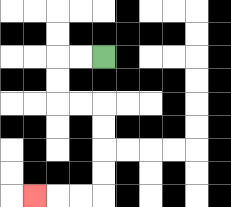{'start': '[4, 2]', 'end': '[1, 8]', 'path_directions': 'L,L,D,D,R,R,D,D,D,D,L,L,L', 'path_coordinates': '[[4, 2], [3, 2], [2, 2], [2, 3], [2, 4], [3, 4], [4, 4], [4, 5], [4, 6], [4, 7], [4, 8], [3, 8], [2, 8], [1, 8]]'}